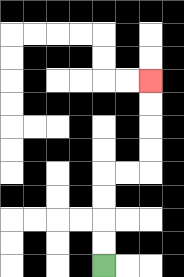{'start': '[4, 11]', 'end': '[6, 3]', 'path_directions': 'U,U,U,U,R,R,U,U,U,U', 'path_coordinates': '[[4, 11], [4, 10], [4, 9], [4, 8], [4, 7], [5, 7], [6, 7], [6, 6], [6, 5], [6, 4], [6, 3]]'}